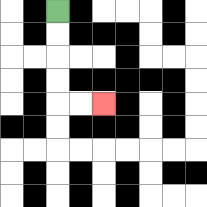{'start': '[2, 0]', 'end': '[4, 4]', 'path_directions': 'D,D,D,D,R,R', 'path_coordinates': '[[2, 0], [2, 1], [2, 2], [2, 3], [2, 4], [3, 4], [4, 4]]'}